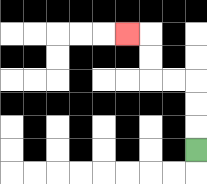{'start': '[8, 6]', 'end': '[5, 1]', 'path_directions': 'U,U,U,L,L,U,U,L', 'path_coordinates': '[[8, 6], [8, 5], [8, 4], [8, 3], [7, 3], [6, 3], [6, 2], [6, 1], [5, 1]]'}